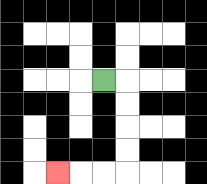{'start': '[4, 3]', 'end': '[2, 7]', 'path_directions': 'R,D,D,D,D,L,L,L', 'path_coordinates': '[[4, 3], [5, 3], [5, 4], [5, 5], [5, 6], [5, 7], [4, 7], [3, 7], [2, 7]]'}